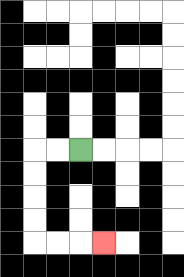{'start': '[3, 6]', 'end': '[4, 10]', 'path_directions': 'L,L,D,D,D,D,R,R,R', 'path_coordinates': '[[3, 6], [2, 6], [1, 6], [1, 7], [1, 8], [1, 9], [1, 10], [2, 10], [3, 10], [4, 10]]'}